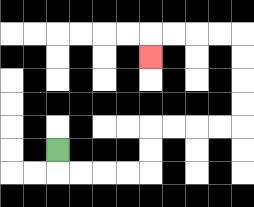{'start': '[2, 6]', 'end': '[6, 2]', 'path_directions': 'D,R,R,R,R,U,U,R,R,R,R,U,U,U,U,L,L,L,L,D', 'path_coordinates': '[[2, 6], [2, 7], [3, 7], [4, 7], [5, 7], [6, 7], [6, 6], [6, 5], [7, 5], [8, 5], [9, 5], [10, 5], [10, 4], [10, 3], [10, 2], [10, 1], [9, 1], [8, 1], [7, 1], [6, 1], [6, 2]]'}